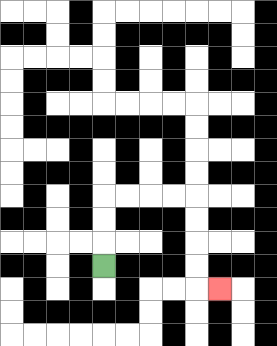{'start': '[4, 11]', 'end': '[9, 12]', 'path_directions': 'U,U,U,R,R,R,R,D,D,D,D,R', 'path_coordinates': '[[4, 11], [4, 10], [4, 9], [4, 8], [5, 8], [6, 8], [7, 8], [8, 8], [8, 9], [8, 10], [8, 11], [8, 12], [9, 12]]'}